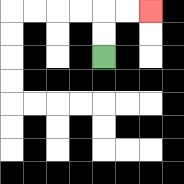{'start': '[4, 2]', 'end': '[6, 0]', 'path_directions': 'U,U,R,R', 'path_coordinates': '[[4, 2], [4, 1], [4, 0], [5, 0], [6, 0]]'}